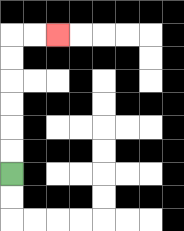{'start': '[0, 7]', 'end': '[2, 1]', 'path_directions': 'U,U,U,U,U,U,R,R', 'path_coordinates': '[[0, 7], [0, 6], [0, 5], [0, 4], [0, 3], [0, 2], [0, 1], [1, 1], [2, 1]]'}